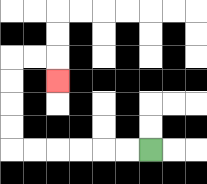{'start': '[6, 6]', 'end': '[2, 3]', 'path_directions': 'L,L,L,L,L,L,U,U,U,U,R,R,D', 'path_coordinates': '[[6, 6], [5, 6], [4, 6], [3, 6], [2, 6], [1, 6], [0, 6], [0, 5], [0, 4], [0, 3], [0, 2], [1, 2], [2, 2], [2, 3]]'}